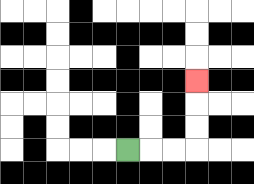{'start': '[5, 6]', 'end': '[8, 3]', 'path_directions': 'R,R,R,U,U,U', 'path_coordinates': '[[5, 6], [6, 6], [7, 6], [8, 6], [8, 5], [8, 4], [8, 3]]'}